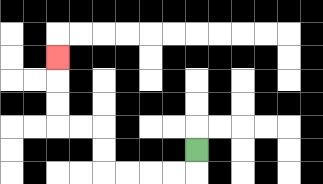{'start': '[8, 6]', 'end': '[2, 2]', 'path_directions': 'D,L,L,L,L,U,U,L,L,U,U,U', 'path_coordinates': '[[8, 6], [8, 7], [7, 7], [6, 7], [5, 7], [4, 7], [4, 6], [4, 5], [3, 5], [2, 5], [2, 4], [2, 3], [2, 2]]'}